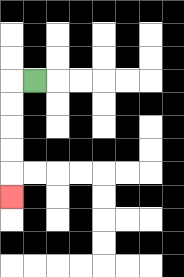{'start': '[1, 3]', 'end': '[0, 8]', 'path_directions': 'L,D,D,D,D,D', 'path_coordinates': '[[1, 3], [0, 3], [0, 4], [0, 5], [0, 6], [0, 7], [0, 8]]'}